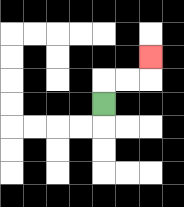{'start': '[4, 4]', 'end': '[6, 2]', 'path_directions': 'U,R,R,U', 'path_coordinates': '[[4, 4], [4, 3], [5, 3], [6, 3], [6, 2]]'}